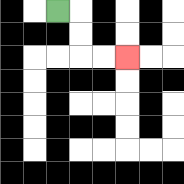{'start': '[2, 0]', 'end': '[5, 2]', 'path_directions': 'R,D,D,R,R', 'path_coordinates': '[[2, 0], [3, 0], [3, 1], [3, 2], [4, 2], [5, 2]]'}